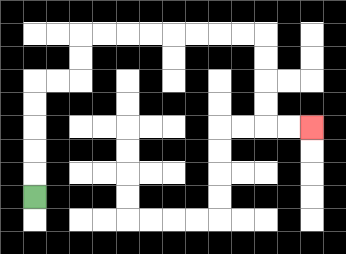{'start': '[1, 8]', 'end': '[13, 5]', 'path_directions': 'U,U,U,U,U,R,R,U,U,R,R,R,R,R,R,R,R,D,D,D,D,R,R', 'path_coordinates': '[[1, 8], [1, 7], [1, 6], [1, 5], [1, 4], [1, 3], [2, 3], [3, 3], [3, 2], [3, 1], [4, 1], [5, 1], [6, 1], [7, 1], [8, 1], [9, 1], [10, 1], [11, 1], [11, 2], [11, 3], [11, 4], [11, 5], [12, 5], [13, 5]]'}